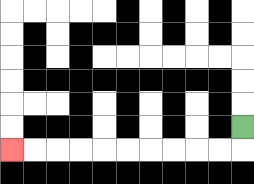{'start': '[10, 5]', 'end': '[0, 6]', 'path_directions': 'D,L,L,L,L,L,L,L,L,L,L', 'path_coordinates': '[[10, 5], [10, 6], [9, 6], [8, 6], [7, 6], [6, 6], [5, 6], [4, 6], [3, 6], [2, 6], [1, 6], [0, 6]]'}